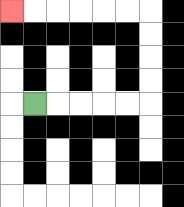{'start': '[1, 4]', 'end': '[0, 0]', 'path_directions': 'R,R,R,R,R,U,U,U,U,L,L,L,L,L,L', 'path_coordinates': '[[1, 4], [2, 4], [3, 4], [4, 4], [5, 4], [6, 4], [6, 3], [6, 2], [6, 1], [6, 0], [5, 0], [4, 0], [3, 0], [2, 0], [1, 0], [0, 0]]'}